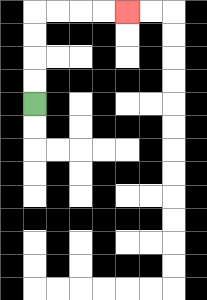{'start': '[1, 4]', 'end': '[5, 0]', 'path_directions': 'U,U,U,U,R,R,R,R', 'path_coordinates': '[[1, 4], [1, 3], [1, 2], [1, 1], [1, 0], [2, 0], [3, 0], [4, 0], [5, 0]]'}